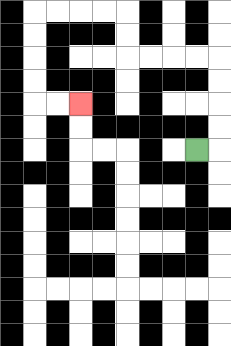{'start': '[8, 6]', 'end': '[3, 4]', 'path_directions': 'R,U,U,U,U,L,L,L,L,U,U,L,L,L,L,D,D,D,D,R,R', 'path_coordinates': '[[8, 6], [9, 6], [9, 5], [9, 4], [9, 3], [9, 2], [8, 2], [7, 2], [6, 2], [5, 2], [5, 1], [5, 0], [4, 0], [3, 0], [2, 0], [1, 0], [1, 1], [1, 2], [1, 3], [1, 4], [2, 4], [3, 4]]'}